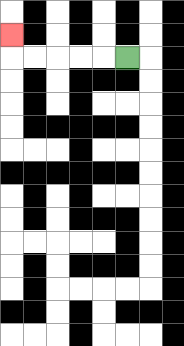{'start': '[5, 2]', 'end': '[0, 1]', 'path_directions': 'L,L,L,L,L,U', 'path_coordinates': '[[5, 2], [4, 2], [3, 2], [2, 2], [1, 2], [0, 2], [0, 1]]'}